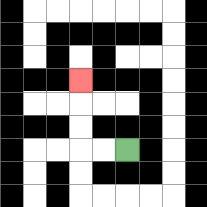{'start': '[5, 6]', 'end': '[3, 3]', 'path_directions': 'L,L,U,U,U', 'path_coordinates': '[[5, 6], [4, 6], [3, 6], [3, 5], [3, 4], [3, 3]]'}